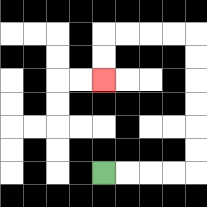{'start': '[4, 7]', 'end': '[4, 3]', 'path_directions': 'R,R,R,R,U,U,U,U,U,U,L,L,L,L,D,D', 'path_coordinates': '[[4, 7], [5, 7], [6, 7], [7, 7], [8, 7], [8, 6], [8, 5], [8, 4], [8, 3], [8, 2], [8, 1], [7, 1], [6, 1], [5, 1], [4, 1], [4, 2], [4, 3]]'}